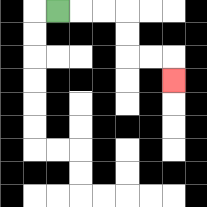{'start': '[2, 0]', 'end': '[7, 3]', 'path_directions': 'R,R,R,D,D,R,R,D', 'path_coordinates': '[[2, 0], [3, 0], [4, 0], [5, 0], [5, 1], [5, 2], [6, 2], [7, 2], [7, 3]]'}